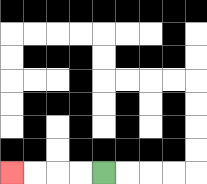{'start': '[4, 7]', 'end': '[0, 7]', 'path_directions': 'L,L,L,L', 'path_coordinates': '[[4, 7], [3, 7], [2, 7], [1, 7], [0, 7]]'}